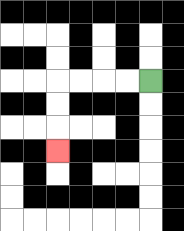{'start': '[6, 3]', 'end': '[2, 6]', 'path_directions': 'L,L,L,L,D,D,D', 'path_coordinates': '[[6, 3], [5, 3], [4, 3], [3, 3], [2, 3], [2, 4], [2, 5], [2, 6]]'}